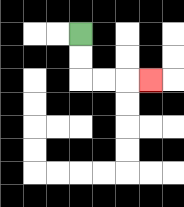{'start': '[3, 1]', 'end': '[6, 3]', 'path_directions': 'D,D,R,R,R', 'path_coordinates': '[[3, 1], [3, 2], [3, 3], [4, 3], [5, 3], [6, 3]]'}